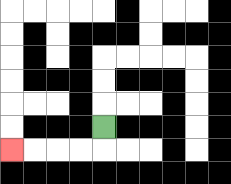{'start': '[4, 5]', 'end': '[0, 6]', 'path_directions': 'D,L,L,L,L', 'path_coordinates': '[[4, 5], [4, 6], [3, 6], [2, 6], [1, 6], [0, 6]]'}